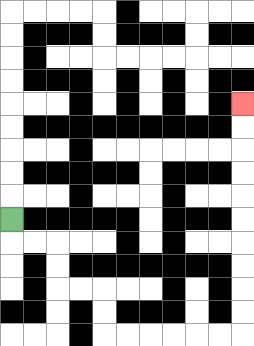{'start': '[0, 9]', 'end': '[10, 4]', 'path_directions': 'D,R,R,D,D,R,R,D,D,R,R,R,R,R,R,U,U,U,U,U,U,U,U,U,U', 'path_coordinates': '[[0, 9], [0, 10], [1, 10], [2, 10], [2, 11], [2, 12], [3, 12], [4, 12], [4, 13], [4, 14], [5, 14], [6, 14], [7, 14], [8, 14], [9, 14], [10, 14], [10, 13], [10, 12], [10, 11], [10, 10], [10, 9], [10, 8], [10, 7], [10, 6], [10, 5], [10, 4]]'}